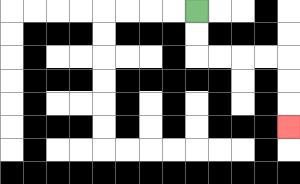{'start': '[8, 0]', 'end': '[12, 5]', 'path_directions': 'D,D,R,R,R,R,D,D,D', 'path_coordinates': '[[8, 0], [8, 1], [8, 2], [9, 2], [10, 2], [11, 2], [12, 2], [12, 3], [12, 4], [12, 5]]'}